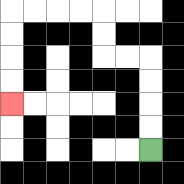{'start': '[6, 6]', 'end': '[0, 4]', 'path_directions': 'U,U,U,U,L,L,U,U,L,L,L,L,D,D,D,D', 'path_coordinates': '[[6, 6], [6, 5], [6, 4], [6, 3], [6, 2], [5, 2], [4, 2], [4, 1], [4, 0], [3, 0], [2, 0], [1, 0], [0, 0], [0, 1], [0, 2], [0, 3], [0, 4]]'}